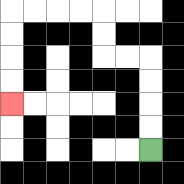{'start': '[6, 6]', 'end': '[0, 4]', 'path_directions': 'U,U,U,U,L,L,U,U,L,L,L,L,D,D,D,D', 'path_coordinates': '[[6, 6], [6, 5], [6, 4], [6, 3], [6, 2], [5, 2], [4, 2], [4, 1], [4, 0], [3, 0], [2, 0], [1, 0], [0, 0], [0, 1], [0, 2], [0, 3], [0, 4]]'}